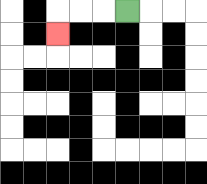{'start': '[5, 0]', 'end': '[2, 1]', 'path_directions': 'L,L,L,D', 'path_coordinates': '[[5, 0], [4, 0], [3, 0], [2, 0], [2, 1]]'}